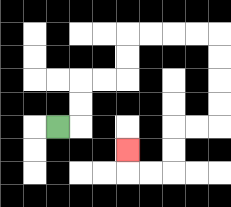{'start': '[2, 5]', 'end': '[5, 6]', 'path_directions': 'R,U,U,R,R,U,U,R,R,R,R,D,D,D,D,L,L,D,D,L,L,U', 'path_coordinates': '[[2, 5], [3, 5], [3, 4], [3, 3], [4, 3], [5, 3], [5, 2], [5, 1], [6, 1], [7, 1], [8, 1], [9, 1], [9, 2], [9, 3], [9, 4], [9, 5], [8, 5], [7, 5], [7, 6], [7, 7], [6, 7], [5, 7], [5, 6]]'}